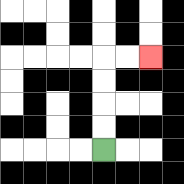{'start': '[4, 6]', 'end': '[6, 2]', 'path_directions': 'U,U,U,U,R,R', 'path_coordinates': '[[4, 6], [4, 5], [4, 4], [4, 3], [4, 2], [5, 2], [6, 2]]'}